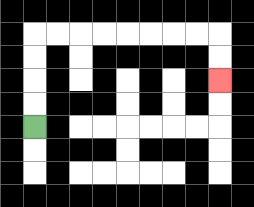{'start': '[1, 5]', 'end': '[9, 3]', 'path_directions': 'U,U,U,U,R,R,R,R,R,R,R,R,D,D', 'path_coordinates': '[[1, 5], [1, 4], [1, 3], [1, 2], [1, 1], [2, 1], [3, 1], [4, 1], [5, 1], [6, 1], [7, 1], [8, 1], [9, 1], [9, 2], [9, 3]]'}